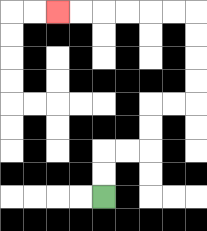{'start': '[4, 8]', 'end': '[2, 0]', 'path_directions': 'U,U,R,R,U,U,R,R,U,U,U,U,L,L,L,L,L,L', 'path_coordinates': '[[4, 8], [4, 7], [4, 6], [5, 6], [6, 6], [6, 5], [6, 4], [7, 4], [8, 4], [8, 3], [8, 2], [8, 1], [8, 0], [7, 0], [6, 0], [5, 0], [4, 0], [3, 0], [2, 0]]'}